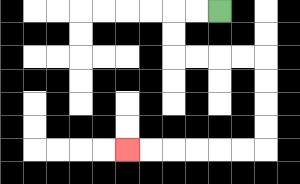{'start': '[9, 0]', 'end': '[5, 6]', 'path_directions': 'L,L,D,D,R,R,R,R,D,D,D,D,L,L,L,L,L,L', 'path_coordinates': '[[9, 0], [8, 0], [7, 0], [7, 1], [7, 2], [8, 2], [9, 2], [10, 2], [11, 2], [11, 3], [11, 4], [11, 5], [11, 6], [10, 6], [9, 6], [8, 6], [7, 6], [6, 6], [5, 6]]'}